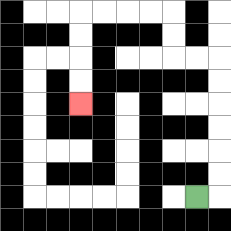{'start': '[8, 8]', 'end': '[3, 4]', 'path_directions': 'R,U,U,U,U,U,U,L,L,U,U,L,L,L,L,D,D,D,D', 'path_coordinates': '[[8, 8], [9, 8], [9, 7], [9, 6], [9, 5], [9, 4], [9, 3], [9, 2], [8, 2], [7, 2], [7, 1], [7, 0], [6, 0], [5, 0], [4, 0], [3, 0], [3, 1], [3, 2], [3, 3], [3, 4]]'}